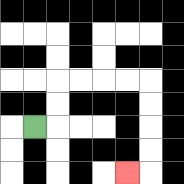{'start': '[1, 5]', 'end': '[5, 7]', 'path_directions': 'R,U,U,R,R,R,R,D,D,D,D,L', 'path_coordinates': '[[1, 5], [2, 5], [2, 4], [2, 3], [3, 3], [4, 3], [5, 3], [6, 3], [6, 4], [6, 5], [6, 6], [6, 7], [5, 7]]'}